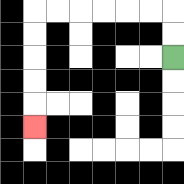{'start': '[7, 2]', 'end': '[1, 5]', 'path_directions': 'U,U,L,L,L,L,L,L,D,D,D,D,D', 'path_coordinates': '[[7, 2], [7, 1], [7, 0], [6, 0], [5, 0], [4, 0], [3, 0], [2, 0], [1, 0], [1, 1], [1, 2], [1, 3], [1, 4], [1, 5]]'}